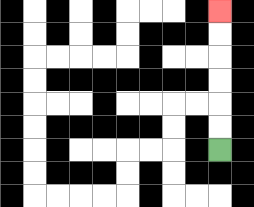{'start': '[9, 6]', 'end': '[9, 0]', 'path_directions': 'U,U,U,U,U,U', 'path_coordinates': '[[9, 6], [9, 5], [9, 4], [9, 3], [9, 2], [9, 1], [9, 0]]'}